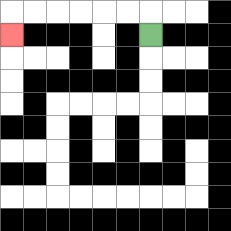{'start': '[6, 1]', 'end': '[0, 1]', 'path_directions': 'U,L,L,L,L,L,L,D', 'path_coordinates': '[[6, 1], [6, 0], [5, 0], [4, 0], [3, 0], [2, 0], [1, 0], [0, 0], [0, 1]]'}